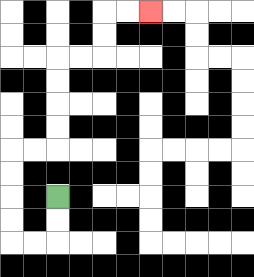{'start': '[2, 8]', 'end': '[6, 0]', 'path_directions': 'D,D,L,L,U,U,U,U,R,R,U,U,U,U,R,R,U,U,R,R', 'path_coordinates': '[[2, 8], [2, 9], [2, 10], [1, 10], [0, 10], [0, 9], [0, 8], [0, 7], [0, 6], [1, 6], [2, 6], [2, 5], [2, 4], [2, 3], [2, 2], [3, 2], [4, 2], [4, 1], [4, 0], [5, 0], [6, 0]]'}